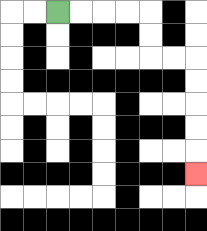{'start': '[2, 0]', 'end': '[8, 7]', 'path_directions': 'R,R,R,R,D,D,R,R,D,D,D,D,D', 'path_coordinates': '[[2, 0], [3, 0], [4, 0], [5, 0], [6, 0], [6, 1], [6, 2], [7, 2], [8, 2], [8, 3], [8, 4], [8, 5], [8, 6], [8, 7]]'}